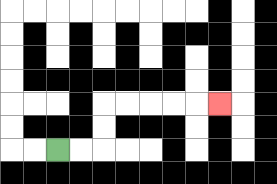{'start': '[2, 6]', 'end': '[9, 4]', 'path_directions': 'R,R,U,U,R,R,R,R,R', 'path_coordinates': '[[2, 6], [3, 6], [4, 6], [4, 5], [4, 4], [5, 4], [6, 4], [7, 4], [8, 4], [9, 4]]'}